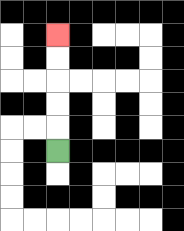{'start': '[2, 6]', 'end': '[2, 1]', 'path_directions': 'U,U,U,U,U', 'path_coordinates': '[[2, 6], [2, 5], [2, 4], [2, 3], [2, 2], [2, 1]]'}